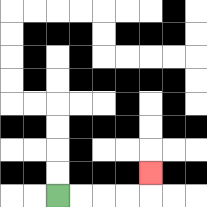{'start': '[2, 8]', 'end': '[6, 7]', 'path_directions': 'R,R,R,R,U', 'path_coordinates': '[[2, 8], [3, 8], [4, 8], [5, 8], [6, 8], [6, 7]]'}